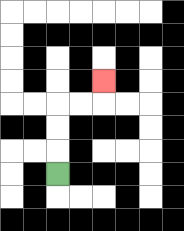{'start': '[2, 7]', 'end': '[4, 3]', 'path_directions': 'U,U,U,R,R,U', 'path_coordinates': '[[2, 7], [2, 6], [2, 5], [2, 4], [3, 4], [4, 4], [4, 3]]'}